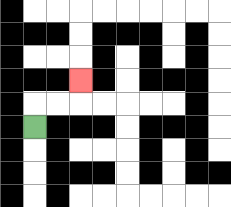{'start': '[1, 5]', 'end': '[3, 3]', 'path_directions': 'U,R,R,U', 'path_coordinates': '[[1, 5], [1, 4], [2, 4], [3, 4], [3, 3]]'}